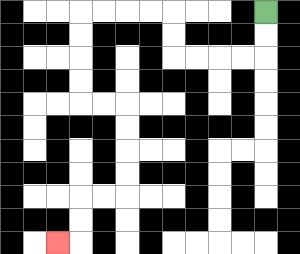{'start': '[11, 0]', 'end': '[2, 10]', 'path_directions': 'D,D,L,L,L,L,U,U,L,L,L,L,D,D,D,D,R,R,D,D,D,D,L,L,D,D,L', 'path_coordinates': '[[11, 0], [11, 1], [11, 2], [10, 2], [9, 2], [8, 2], [7, 2], [7, 1], [7, 0], [6, 0], [5, 0], [4, 0], [3, 0], [3, 1], [3, 2], [3, 3], [3, 4], [4, 4], [5, 4], [5, 5], [5, 6], [5, 7], [5, 8], [4, 8], [3, 8], [3, 9], [3, 10], [2, 10]]'}